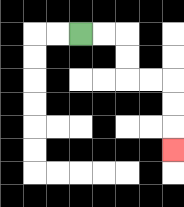{'start': '[3, 1]', 'end': '[7, 6]', 'path_directions': 'R,R,D,D,R,R,D,D,D', 'path_coordinates': '[[3, 1], [4, 1], [5, 1], [5, 2], [5, 3], [6, 3], [7, 3], [7, 4], [7, 5], [7, 6]]'}